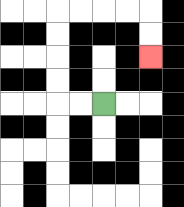{'start': '[4, 4]', 'end': '[6, 2]', 'path_directions': 'L,L,U,U,U,U,R,R,R,R,D,D', 'path_coordinates': '[[4, 4], [3, 4], [2, 4], [2, 3], [2, 2], [2, 1], [2, 0], [3, 0], [4, 0], [5, 0], [6, 0], [6, 1], [6, 2]]'}